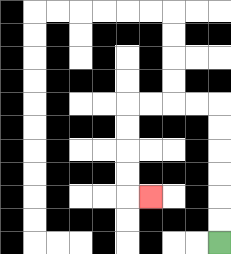{'start': '[9, 10]', 'end': '[6, 8]', 'path_directions': 'U,U,U,U,U,U,L,L,L,L,D,D,D,D,R', 'path_coordinates': '[[9, 10], [9, 9], [9, 8], [9, 7], [9, 6], [9, 5], [9, 4], [8, 4], [7, 4], [6, 4], [5, 4], [5, 5], [5, 6], [5, 7], [5, 8], [6, 8]]'}